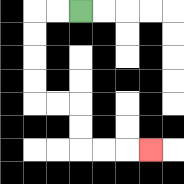{'start': '[3, 0]', 'end': '[6, 6]', 'path_directions': 'L,L,D,D,D,D,R,R,D,D,R,R,R', 'path_coordinates': '[[3, 0], [2, 0], [1, 0], [1, 1], [1, 2], [1, 3], [1, 4], [2, 4], [3, 4], [3, 5], [3, 6], [4, 6], [5, 6], [6, 6]]'}